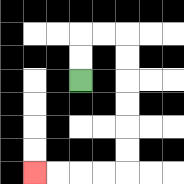{'start': '[3, 3]', 'end': '[1, 7]', 'path_directions': 'U,U,R,R,D,D,D,D,D,D,L,L,L,L', 'path_coordinates': '[[3, 3], [3, 2], [3, 1], [4, 1], [5, 1], [5, 2], [5, 3], [5, 4], [5, 5], [5, 6], [5, 7], [4, 7], [3, 7], [2, 7], [1, 7]]'}